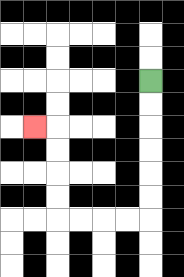{'start': '[6, 3]', 'end': '[1, 5]', 'path_directions': 'D,D,D,D,D,D,L,L,L,L,U,U,U,U,L', 'path_coordinates': '[[6, 3], [6, 4], [6, 5], [6, 6], [6, 7], [6, 8], [6, 9], [5, 9], [4, 9], [3, 9], [2, 9], [2, 8], [2, 7], [2, 6], [2, 5], [1, 5]]'}